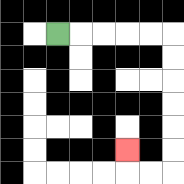{'start': '[2, 1]', 'end': '[5, 6]', 'path_directions': 'R,R,R,R,R,D,D,D,D,D,D,L,L,U', 'path_coordinates': '[[2, 1], [3, 1], [4, 1], [5, 1], [6, 1], [7, 1], [7, 2], [7, 3], [7, 4], [7, 5], [7, 6], [7, 7], [6, 7], [5, 7], [5, 6]]'}